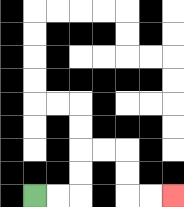{'start': '[1, 8]', 'end': '[7, 8]', 'path_directions': 'R,R,U,U,R,R,D,D,R,R', 'path_coordinates': '[[1, 8], [2, 8], [3, 8], [3, 7], [3, 6], [4, 6], [5, 6], [5, 7], [5, 8], [6, 8], [7, 8]]'}